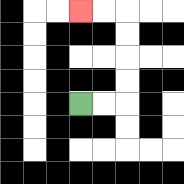{'start': '[3, 4]', 'end': '[3, 0]', 'path_directions': 'R,R,U,U,U,U,L,L', 'path_coordinates': '[[3, 4], [4, 4], [5, 4], [5, 3], [5, 2], [5, 1], [5, 0], [4, 0], [3, 0]]'}